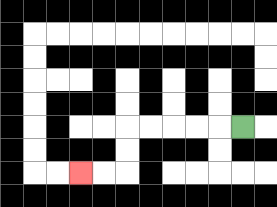{'start': '[10, 5]', 'end': '[3, 7]', 'path_directions': 'L,L,L,L,L,D,D,L,L', 'path_coordinates': '[[10, 5], [9, 5], [8, 5], [7, 5], [6, 5], [5, 5], [5, 6], [5, 7], [4, 7], [3, 7]]'}